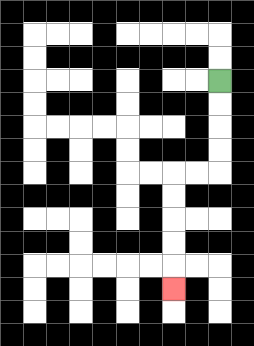{'start': '[9, 3]', 'end': '[7, 12]', 'path_directions': 'D,D,D,D,L,L,D,D,D,D,D', 'path_coordinates': '[[9, 3], [9, 4], [9, 5], [9, 6], [9, 7], [8, 7], [7, 7], [7, 8], [7, 9], [7, 10], [7, 11], [7, 12]]'}